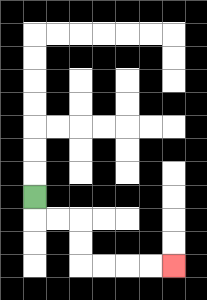{'start': '[1, 8]', 'end': '[7, 11]', 'path_directions': 'D,R,R,D,D,R,R,R,R', 'path_coordinates': '[[1, 8], [1, 9], [2, 9], [3, 9], [3, 10], [3, 11], [4, 11], [5, 11], [6, 11], [7, 11]]'}